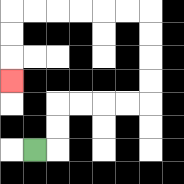{'start': '[1, 6]', 'end': '[0, 3]', 'path_directions': 'R,U,U,R,R,R,R,U,U,U,U,L,L,L,L,L,L,D,D,D', 'path_coordinates': '[[1, 6], [2, 6], [2, 5], [2, 4], [3, 4], [4, 4], [5, 4], [6, 4], [6, 3], [6, 2], [6, 1], [6, 0], [5, 0], [4, 0], [3, 0], [2, 0], [1, 0], [0, 0], [0, 1], [0, 2], [0, 3]]'}